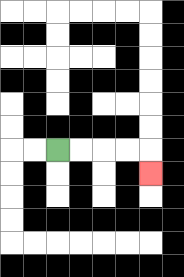{'start': '[2, 6]', 'end': '[6, 7]', 'path_directions': 'R,R,R,R,D', 'path_coordinates': '[[2, 6], [3, 6], [4, 6], [5, 6], [6, 6], [6, 7]]'}